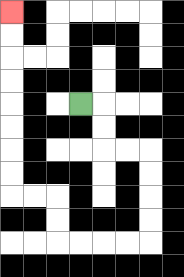{'start': '[3, 4]', 'end': '[0, 0]', 'path_directions': 'R,D,D,R,R,D,D,D,D,L,L,L,L,U,U,L,L,U,U,U,U,U,U,U,U', 'path_coordinates': '[[3, 4], [4, 4], [4, 5], [4, 6], [5, 6], [6, 6], [6, 7], [6, 8], [6, 9], [6, 10], [5, 10], [4, 10], [3, 10], [2, 10], [2, 9], [2, 8], [1, 8], [0, 8], [0, 7], [0, 6], [0, 5], [0, 4], [0, 3], [0, 2], [0, 1], [0, 0]]'}